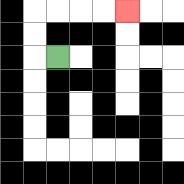{'start': '[2, 2]', 'end': '[5, 0]', 'path_directions': 'L,U,U,R,R,R,R', 'path_coordinates': '[[2, 2], [1, 2], [1, 1], [1, 0], [2, 0], [3, 0], [4, 0], [5, 0]]'}